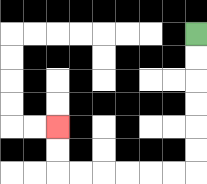{'start': '[8, 1]', 'end': '[2, 5]', 'path_directions': 'D,D,D,D,D,D,L,L,L,L,L,L,U,U', 'path_coordinates': '[[8, 1], [8, 2], [8, 3], [8, 4], [8, 5], [8, 6], [8, 7], [7, 7], [6, 7], [5, 7], [4, 7], [3, 7], [2, 7], [2, 6], [2, 5]]'}